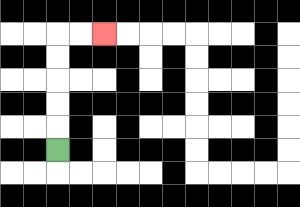{'start': '[2, 6]', 'end': '[4, 1]', 'path_directions': 'U,U,U,U,U,R,R', 'path_coordinates': '[[2, 6], [2, 5], [2, 4], [2, 3], [2, 2], [2, 1], [3, 1], [4, 1]]'}